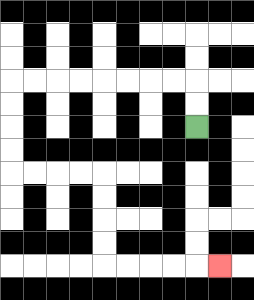{'start': '[8, 5]', 'end': '[9, 11]', 'path_directions': 'U,U,L,L,L,L,L,L,L,L,D,D,D,D,R,R,R,R,D,D,D,D,R,R,R,R,R', 'path_coordinates': '[[8, 5], [8, 4], [8, 3], [7, 3], [6, 3], [5, 3], [4, 3], [3, 3], [2, 3], [1, 3], [0, 3], [0, 4], [0, 5], [0, 6], [0, 7], [1, 7], [2, 7], [3, 7], [4, 7], [4, 8], [4, 9], [4, 10], [4, 11], [5, 11], [6, 11], [7, 11], [8, 11], [9, 11]]'}